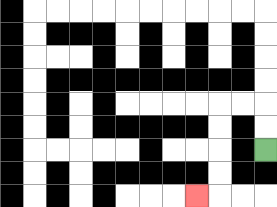{'start': '[11, 6]', 'end': '[8, 8]', 'path_directions': 'U,U,L,L,D,D,D,D,L', 'path_coordinates': '[[11, 6], [11, 5], [11, 4], [10, 4], [9, 4], [9, 5], [9, 6], [9, 7], [9, 8], [8, 8]]'}